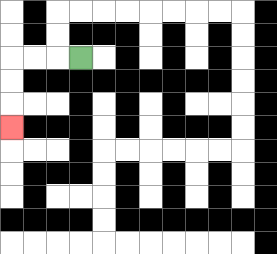{'start': '[3, 2]', 'end': '[0, 5]', 'path_directions': 'L,L,L,D,D,D', 'path_coordinates': '[[3, 2], [2, 2], [1, 2], [0, 2], [0, 3], [0, 4], [0, 5]]'}